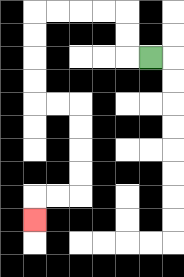{'start': '[6, 2]', 'end': '[1, 9]', 'path_directions': 'L,U,U,L,L,L,L,D,D,D,D,R,R,D,D,D,D,L,L,D', 'path_coordinates': '[[6, 2], [5, 2], [5, 1], [5, 0], [4, 0], [3, 0], [2, 0], [1, 0], [1, 1], [1, 2], [1, 3], [1, 4], [2, 4], [3, 4], [3, 5], [3, 6], [3, 7], [3, 8], [2, 8], [1, 8], [1, 9]]'}